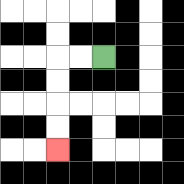{'start': '[4, 2]', 'end': '[2, 6]', 'path_directions': 'L,L,D,D,D,D', 'path_coordinates': '[[4, 2], [3, 2], [2, 2], [2, 3], [2, 4], [2, 5], [2, 6]]'}